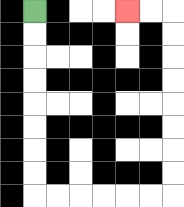{'start': '[1, 0]', 'end': '[5, 0]', 'path_directions': 'D,D,D,D,D,D,D,D,R,R,R,R,R,R,U,U,U,U,U,U,U,U,L,L', 'path_coordinates': '[[1, 0], [1, 1], [1, 2], [1, 3], [1, 4], [1, 5], [1, 6], [1, 7], [1, 8], [2, 8], [3, 8], [4, 8], [5, 8], [6, 8], [7, 8], [7, 7], [7, 6], [7, 5], [7, 4], [7, 3], [7, 2], [7, 1], [7, 0], [6, 0], [5, 0]]'}